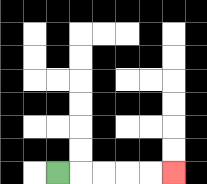{'start': '[2, 7]', 'end': '[7, 7]', 'path_directions': 'R,R,R,R,R', 'path_coordinates': '[[2, 7], [3, 7], [4, 7], [5, 7], [6, 7], [7, 7]]'}